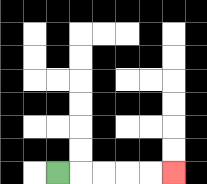{'start': '[2, 7]', 'end': '[7, 7]', 'path_directions': 'R,R,R,R,R', 'path_coordinates': '[[2, 7], [3, 7], [4, 7], [5, 7], [6, 7], [7, 7]]'}